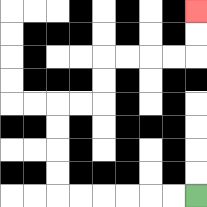{'start': '[8, 8]', 'end': '[8, 0]', 'path_directions': 'L,L,L,L,L,L,U,U,U,U,R,R,U,U,R,R,R,R,U,U', 'path_coordinates': '[[8, 8], [7, 8], [6, 8], [5, 8], [4, 8], [3, 8], [2, 8], [2, 7], [2, 6], [2, 5], [2, 4], [3, 4], [4, 4], [4, 3], [4, 2], [5, 2], [6, 2], [7, 2], [8, 2], [8, 1], [8, 0]]'}